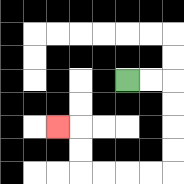{'start': '[5, 3]', 'end': '[2, 5]', 'path_directions': 'R,R,D,D,D,D,L,L,L,L,U,U,L', 'path_coordinates': '[[5, 3], [6, 3], [7, 3], [7, 4], [7, 5], [7, 6], [7, 7], [6, 7], [5, 7], [4, 7], [3, 7], [3, 6], [3, 5], [2, 5]]'}